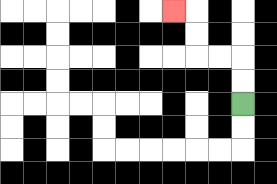{'start': '[10, 4]', 'end': '[7, 0]', 'path_directions': 'U,U,L,L,U,U,L', 'path_coordinates': '[[10, 4], [10, 3], [10, 2], [9, 2], [8, 2], [8, 1], [8, 0], [7, 0]]'}